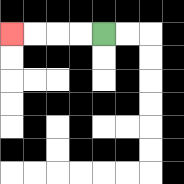{'start': '[4, 1]', 'end': '[0, 1]', 'path_directions': 'L,L,L,L', 'path_coordinates': '[[4, 1], [3, 1], [2, 1], [1, 1], [0, 1]]'}